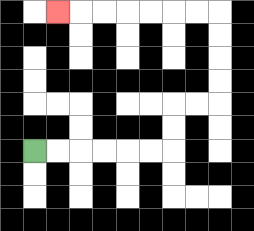{'start': '[1, 6]', 'end': '[2, 0]', 'path_directions': 'R,R,R,R,R,R,U,U,R,R,U,U,U,U,L,L,L,L,L,L,L', 'path_coordinates': '[[1, 6], [2, 6], [3, 6], [4, 6], [5, 6], [6, 6], [7, 6], [7, 5], [7, 4], [8, 4], [9, 4], [9, 3], [9, 2], [9, 1], [9, 0], [8, 0], [7, 0], [6, 0], [5, 0], [4, 0], [3, 0], [2, 0]]'}